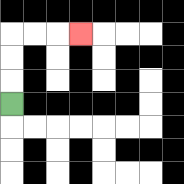{'start': '[0, 4]', 'end': '[3, 1]', 'path_directions': 'U,U,U,R,R,R', 'path_coordinates': '[[0, 4], [0, 3], [0, 2], [0, 1], [1, 1], [2, 1], [3, 1]]'}